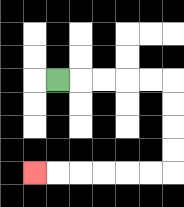{'start': '[2, 3]', 'end': '[1, 7]', 'path_directions': 'R,R,R,R,R,D,D,D,D,L,L,L,L,L,L', 'path_coordinates': '[[2, 3], [3, 3], [4, 3], [5, 3], [6, 3], [7, 3], [7, 4], [7, 5], [7, 6], [7, 7], [6, 7], [5, 7], [4, 7], [3, 7], [2, 7], [1, 7]]'}